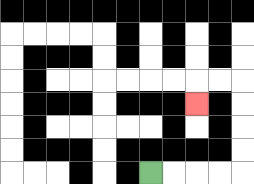{'start': '[6, 7]', 'end': '[8, 4]', 'path_directions': 'R,R,R,R,U,U,U,U,L,L,D', 'path_coordinates': '[[6, 7], [7, 7], [8, 7], [9, 7], [10, 7], [10, 6], [10, 5], [10, 4], [10, 3], [9, 3], [8, 3], [8, 4]]'}